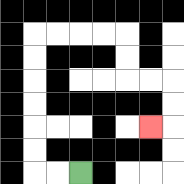{'start': '[3, 7]', 'end': '[6, 5]', 'path_directions': 'L,L,U,U,U,U,U,U,R,R,R,R,D,D,R,R,D,D,L', 'path_coordinates': '[[3, 7], [2, 7], [1, 7], [1, 6], [1, 5], [1, 4], [1, 3], [1, 2], [1, 1], [2, 1], [3, 1], [4, 1], [5, 1], [5, 2], [5, 3], [6, 3], [7, 3], [7, 4], [7, 5], [6, 5]]'}